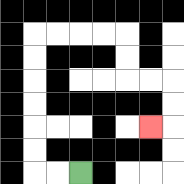{'start': '[3, 7]', 'end': '[6, 5]', 'path_directions': 'L,L,U,U,U,U,U,U,R,R,R,R,D,D,R,R,D,D,L', 'path_coordinates': '[[3, 7], [2, 7], [1, 7], [1, 6], [1, 5], [1, 4], [1, 3], [1, 2], [1, 1], [2, 1], [3, 1], [4, 1], [5, 1], [5, 2], [5, 3], [6, 3], [7, 3], [7, 4], [7, 5], [6, 5]]'}